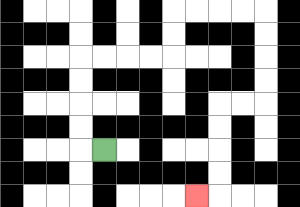{'start': '[4, 6]', 'end': '[8, 8]', 'path_directions': 'L,U,U,U,U,R,R,R,R,U,U,R,R,R,R,D,D,D,D,L,L,D,D,D,D,L', 'path_coordinates': '[[4, 6], [3, 6], [3, 5], [3, 4], [3, 3], [3, 2], [4, 2], [5, 2], [6, 2], [7, 2], [7, 1], [7, 0], [8, 0], [9, 0], [10, 0], [11, 0], [11, 1], [11, 2], [11, 3], [11, 4], [10, 4], [9, 4], [9, 5], [9, 6], [9, 7], [9, 8], [8, 8]]'}